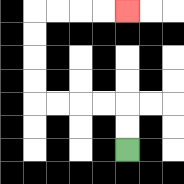{'start': '[5, 6]', 'end': '[5, 0]', 'path_directions': 'U,U,L,L,L,L,U,U,U,U,R,R,R,R', 'path_coordinates': '[[5, 6], [5, 5], [5, 4], [4, 4], [3, 4], [2, 4], [1, 4], [1, 3], [1, 2], [1, 1], [1, 0], [2, 0], [3, 0], [4, 0], [5, 0]]'}